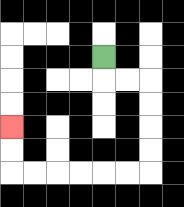{'start': '[4, 2]', 'end': '[0, 5]', 'path_directions': 'D,R,R,D,D,D,D,L,L,L,L,L,L,U,U', 'path_coordinates': '[[4, 2], [4, 3], [5, 3], [6, 3], [6, 4], [6, 5], [6, 6], [6, 7], [5, 7], [4, 7], [3, 7], [2, 7], [1, 7], [0, 7], [0, 6], [0, 5]]'}